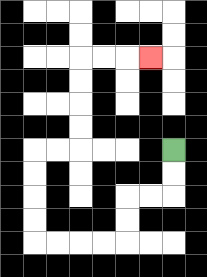{'start': '[7, 6]', 'end': '[6, 2]', 'path_directions': 'D,D,L,L,D,D,L,L,L,L,U,U,U,U,R,R,U,U,U,U,R,R,R', 'path_coordinates': '[[7, 6], [7, 7], [7, 8], [6, 8], [5, 8], [5, 9], [5, 10], [4, 10], [3, 10], [2, 10], [1, 10], [1, 9], [1, 8], [1, 7], [1, 6], [2, 6], [3, 6], [3, 5], [3, 4], [3, 3], [3, 2], [4, 2], [5, 2], [6, 2]]'}